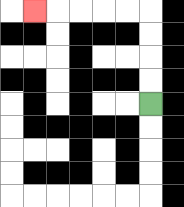{'start': '[6, 4]', 'end': '[1, 0]', 'path_directions': 'U,U,U,U,L,L,L,L,L', 'path_coordinates': '[[6, 4], [6, 3], [6, 2], [6, 1], [6, 0], [5, 0], [4, 0], [3, 0], [2, 0], [1, 0]]'}